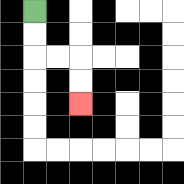{'start': '[1, 0]', 'end': '[3, 4]', 'path_directions': 'D,D,R,R,D,D', 'path_coordinates': '[[1, 0], [1, 1], [1, 2], [2, 2], [3, 2], [3, 3], [3, 4]]'}